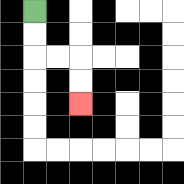{'start': '[1, 0]', 'end': '[3, 4]', 'path_directions': 'D,D,R,R,D,D', 'path_coordinates': '[[1, 0], [1, 1], [1, 2], [2, 2], [3, 2], [3, 3], [3, 4]]'}